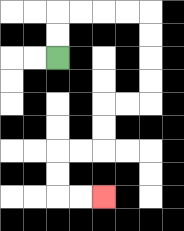{'start': '[2, 2]', 'end': '[4, 8]', 'path_directions': 'U,U,R,R,R,R,D,D,D,D,L,L,D,D,L,L,D,D,R,R', 'path_coordinates': '[[2, 2], [2, 1], [2, 0], [3, 0], [4, 0], [5, 0], [6, 0], [6, 1], [6, 2], [6, 3], [6, 4], [5, 4], [4, 4], [4, 5], [4, 6], [3, 6], [2, 6], [2, 7], [2, 8], [3, 8], [4, 8]]'}